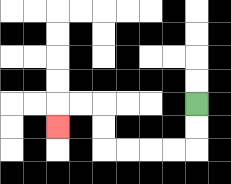{'start': '[8, 4]', 'end': '[2, 5]', 'path_directions': 'D,D,L,L,L,L,U,U,L,L,D', 'path_coordinates': '[[8, 4], [8, 5], [8, 6], [7, 6], [6, 6], [5, 6], [4, 6], [4, 5], [4, 4], [3, 4], [2, 4], [2, 5]]'}